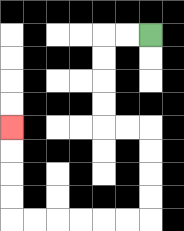{'start': '[6, 1]', 'end': '[0, 5]', 'path_directions': 'L,L,D,D,D,D,R,R,D,D,D,D,L,L,L,L,L,L,U,U,U,U', 'path_coordinates': '[[6, 1], [5, 1], [4, 1], [4, 2], [4, 3], [4, 4], [4, 5], [5, 5], [6, 5], [6, 6], [6, 7], [6, 8], [6, 9], [5, 9], [4, 9], [3, 9], [2, 9], [1, 9], [0, 9], [0, 8], [0, 7], [0, 6], [0, 5]]'}